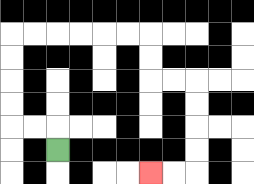{'start': '[2, 6]', 'end': '[6, 7]', 'path_directions': 'U,L,L,U,U,U,U,R,R,R,R,R,R,D,D,R,R,D,D,D,D,L,L', 'path_coordinates': '[[2, 6], [2, 5], [1, 5], [0, 5], [0, 4], [0, 3], [0, 2], [0, 1], [1, 1], [2, 1], [3, 1], [4, 1], [5, 1], [6, 1], [6, 2], [6, 3], [7, 3], [8, 3], [8, 4], [8, 5], [8, 6], [8, 7], [7, 7], [6, 7]]'}